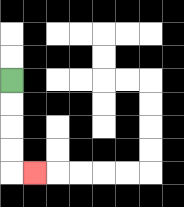{'start': '[0, 3]', 'end': '[1, 7]', 'path_directions': 'D,D,D,D,R', 'path_coordinates': '[[0, 3], [0, 4], [0, 5], [0, 6], [0, 7], [1, 7]]'}